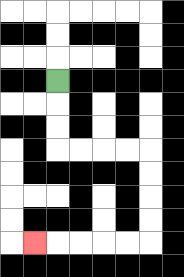{'start': '[2, 3]', 'end': '[1, 10]', 'path_directions': 'D,D,D,R,R,R,R,D,D,D,D,L,L,L,L,L', 'path_coordinates': '[[2, 3], [2, 4], [2, 5], [2, 6], [3, 6], [4, 6], [5, 6], [6, 6], [6, 7], [6, 8], [6, 9], [6, 10], [5, 10], [4, 10], [3, 10], [2, 10], [1, 10]]'}